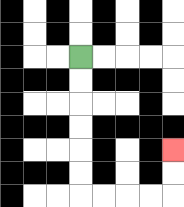{'start': '[3, 2]', 'end': '[7, 6]', 'path_directions': 'D,D,D,D,D,D,R,R,R,R,U,U', 'path_coordinates': '[[3, 2], [3, 3], [3, 4], [3, 5], [3, 6], [3, 7], [3, 8], [4, 8], [5, 8], [6, 8], [7, 8], [7, 7], [7, 6]]'}